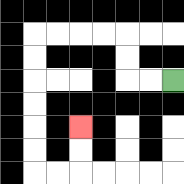{'start': '[7, 3]', 'end': '[3, 5]', 'path_directions': 'L,L,U,U,L,L,L,L,D,D,D,D,D,D,R,R,U,U', 'path_coordinates': '[[7, 3], [6, 3], [5, 3], [5, 2], [5, 1], [4, 1], [3, 1], [2, 1], [1, 1], [1, 2], [1, 3], [1, 4], [1, 5], [1, 6], [1, 7], [2, 7], [3, 7], [3, 6], [3, 5]]'}